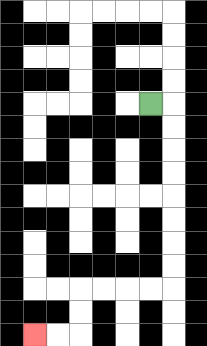{'start': '[6, 4]', 'end': '[1, 14]', 'path_directions': 'R,D,D,D,D,D,D,D,D,L,L,L,L,D,D,L,L', 'path_coordinates': '[[6, 4], [7, 4], [7, 5], [7, 6], [7, 7], [7, 8], [7, 9], [7, 10], [7, 11], [7, 12], [6, 12], [5, 12], [4, 12], [3, 12], [3, 13], [3, 14], [2, 14], [1, 14]]'}